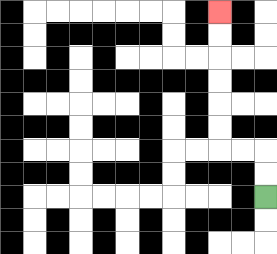{'start': '[11, 8]', 'end': '[9, 0]', 'path_directions': 'U,U,L,L,U,U,U,U,U,U', 'path_coordinates': '[[11, 8], [11, 7], [11, 6], [10, 6], [9, 6], [9, 5], [9, 4], [9, 3], [9, 2], [9, 1], [9, 0]]'}